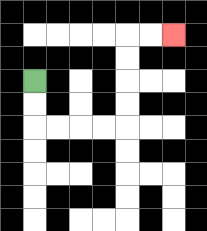{'start': '[1, 3]', 'end': '[7, 1]', 'path_directions': 'D,D,R,R,R,R,U,U,U,U,R,R', 'path_coordinates': '[[1, 3], [1, 4], [1, 5], [2, 5], [3, 5], [4, 5], [5, 5], [5, 4], [5, 3], [5, 2], [5, 1], [6, 1], [7, 1]]'}